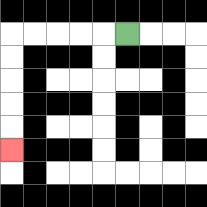{'start': '[5, 1]', 'end': '[0, 6]', 'path_directions': 'L,L,L,L,L,D,D,D,D,D', 'path_coordinates': '[[5, 1], [4, 1], [3, 1], [2, 1], [1, 1], [0, 1], [0, 2], [0, 3], [0, 4], [0, 5], [0, 6]]'}